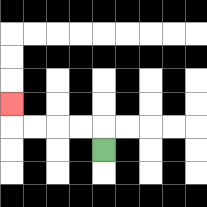{'start': '[4, 6]', 'end': '[0, 4]', 'path_directions': 'U,L,L,L,L,U', 'path_coordinates': '[[4, 6], [4, 5], [3, 5], [2, 5], [1, 5], [0, 5], [0, 4]]'}